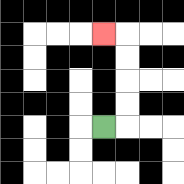{'start': '[4, 5]', 'end': '[4, 1]', 'path_directions': 'R,U,U,U,U,L', 'path_coordinates': '[[4, 5], [5, 5], [5, 4], [5, 3], [5, 2], [5, 1], [4, 1]]'}